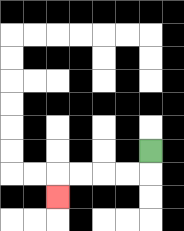{'start': '[6, 6]', 'end': '[2, 8]', 'path_directions': 'D,L,L,L,L,D', 'path_coordinates': '[[6, 6], [6, 7], [5, 7], [4, 7], [3, 7], [2, 7], [2, 8]]'}